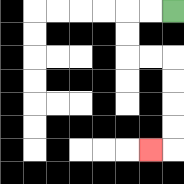{'start': '[7, 0]', 'end': '[6, 6]', 'path_directions': 'L,L,D,D,R,R,D,D,D,D,L', 'path_coordinates': '[[7, 0], [6, 0], [5, 0], [5, 1], [5, 2], [6, 2], [7, 2], [7, 3], [7, 4], [7, 5], [7, 6], [6, 6]]'}